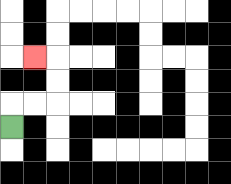{'start': '[0, 5]', 'end': '[1, 2]', 'path_directions': 'U,R,R,U,U,L', 'path_coordinates': '[[0, 5], [0, 4], [1, 4], [2, 4], [2, 3], [2, 2], [1, 2]]'}